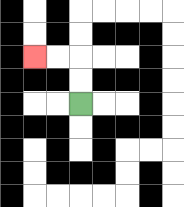{'start': '[3, 4]', 'end': '[1, 2]', 'path_directions': 'U,U,L,L', 'path_coordinates': '[[3, 4], [3, 3], [3, 2], [2, 2], [1, 2]]'}